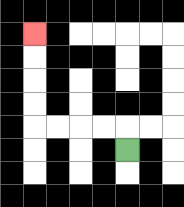{'start': '[5, 6]', 'end': '[1, 1]', 'path_directions': 'U,L,L,L,L,U,U,U,U', 'path_coordinates': '[[5, 6], [5, 5], [4, 5], [3, 5], [2, 5], [1, 5], [1, 4], [1, 3], [1, 2], [1, 1]]'}